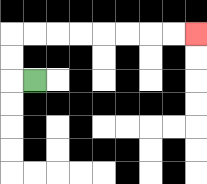{'start': '[1, 3]', 'end': '[8, 1]', 'path_directions': 'L,U,U,R,R,R,R,R,R,R,R', 'path_coordinates': '[[1, 3], [0, 3], [0, 2], [0, 1], [1, 1], [2, 1], [3, 1], [4, 1], [5, 1], [6, 1], [7, 1], [8, 1]]'}